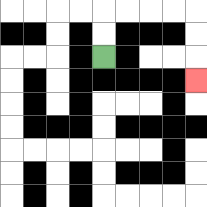{'start': '[4, 2]', 'end': '[8, 3]', 'path_directions': 'U,U,R,R,R,R,D,D,D', 'path_coordinates': '[[4, 2], [4, 1], [4, 0], [5, 0], [6, 0], [7, 0], [8, 0], [8, 1], [8, 2], [8, 3]]'}